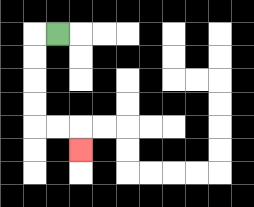{'start': '[2, 1]', 'end': '[3, 6]', 'path_directions': 'L,D,D,D,D,R,R,D', 'path_coordinates': '[[2, 1], [1, 1], [1, 2], [1, 3], [1, 4], [1, 5], [2, 5], [3, 5], [3, 6]]'}